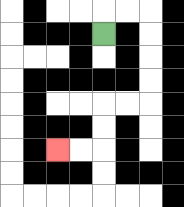{'start': '[4, 1]', 'end': '[2, 6]', 'path_directions': 'U,R,R,D,D,D,D,L,L,D,D,L,L', 'path_coordinates': '[[4, 1], [4, 0], [5, 0], [6, 0], [6, 1], [6, 2], [6, 3], [6, 4], [5, 4], [4, 4], [4, 5], [4, 6], [3, 6], [2, 6]]'}